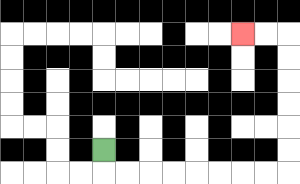{'start': '[4, 6]', 'end': '[10, 1]', 'path_directions': 'D,R,R,R,R,R,R,R,R,U,U,U,U,U,U,L,L', 'path_coordinates': '[[4, 6], [4, 7], [5, 7], [6, 7], [7, 7], [8, 7], [9, 7], [10, 7], [11, 7], [12, 7], [12, 6], [12, 5], [12, 4], [12, 3], [12, 2], [12, 1], [11, 1], [10, 1]]'}